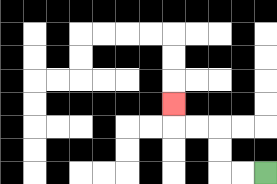{'start': '[11, 7]', 'end': '[7, 4]', 'path_directions': 'L,L,U,U,L,L,U', 'path_coordinates': '[[11, 7], [10, 7], [9, 7], [9, 6], [9, 5], [8, 5], [7, 5], [7, 4]]'}